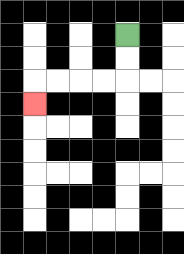{'start': '[5, 1]', 'end': '[1, 4]', 'path_directions': 'D,D,L,L,L,L,D', 'path_coordinates': '[[5, 1], [5, 2], [5, 3], [4, 3], [3, 3], [2, 3], [1, 3], [1, 4]]'}